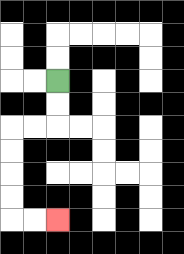{'start': '[2, 3]', 'end': '[2, 9]', 'path_directions': 'D,D,L,L,D,D,D,D,R,R', 'path_coordinates': '[[2, 3], [2, 4], [2, 5], [1, 5], [0, 5], [0, 6], [0, 7], [0, 8], [0, 9], [1, 9], [2, 9]]'}